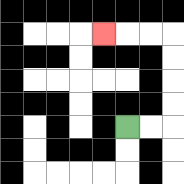{'start': '[5, 5]', 'end': '[4, 1]', 'path_directions': 'R,R,U,U,U,U,L,L,L', 'path_coordinates': '[[5, 5], [6, 5], [7, 5], [7, 4], [7, 3], [7, 2], [7, 1], [6, 1], [5, 1], [4, 1]]'}